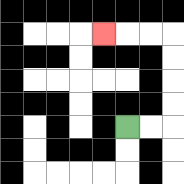{'start': '[5, 5]', 'end': '[4, 1]', 'path_directions': 'R,R,U,U,U,U,L,L,L', 'path_coordinates': '[[5, 5], [6, 5], [7, 5], [7, 4], [7, 3], [7, 2], [7, 1], [6, 1], [5, 1], [4, 1]]'}